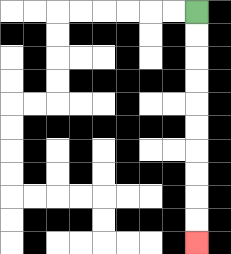{'start': '[8, 0]', 'end': '[8, 10]', 'path_directions': 'D,D,D,D,D,D,D,D,D,D', 'path_coordinates': '[[8, 0], [8, 1], [8, 2], [8, 3], [8, 4], [8, 5], [8, 6], [8, 7], [8, 8], [8, 9], [8, 10]]'}